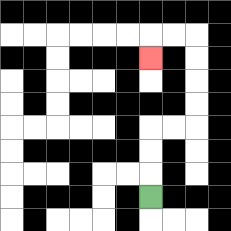{'start': '[6, 8]', 'end': '[6, 2]', 'path_directions': 'U,U,U,R,R,U,U,U,U,L,L,D', 'path_coordinates': '[[6, 8], [6, 7], [6, 6], [6, 5], [7, 5], [8, 5], [8, 4], [8, 3], [8, 2], [8, 1], [7, 1], [6, 1], [6, 2]]'}